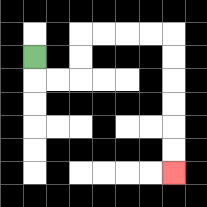{'start': '[1, 2]', 'end': '[7, 7]', 'path_directions': 'D,R,R,U,U,R,R,R,R,D,D,D,D,D,D', 'path_coordinates': '[[1, 2], [1, 3], [2, 3], [3, 3], [3, 2], [3, 1], [4, 1], [5, 1], [6, 1], [7, 1], [7, 2], [7, 3], [7, 4], [7, 5], [7, 6], [7, 7]]'}